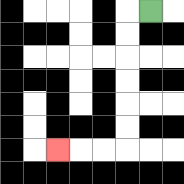{'start': '[6, 0]', 'end': '[2, 6]', 'path_directions': 'L,D,D,D,D,D,D,L,L,L', 'path_coordinates': '[[6, 0], [5, 0], [5, 1], [5, 2], [5, 3], [5, 4], [5, 5], [5, 6], [4, 6], [3, 6], [2, 6]]'}